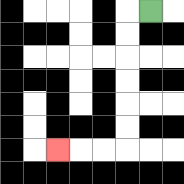{'start': '[6, 0]', 'end': '[2, 6]', 'path_directions': 'L,D,D,D,D,D,D,L,L,L', 'path_coordinates': '[[6, 0], [5, 0], [5, 1], [5, 2], [5, 3], [5, 4], [5, 5], [5, 6], [4, 6], [3, 6], [2, 6]]'}